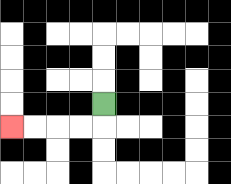{'start': '[4, 4]', 'end': '[0, 5]', 'path_directions': 'D,L,L,L,L', 'path_coordinates': '[[4, 4], [4, 5], [3, 5], [2, 5], [1, 5], [0, 5]]'}